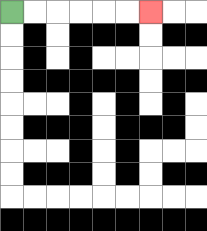{'start': '[0, 0]', 'end': '[6, 0]', 'path_directions': 'R,R,R,R,R,R', 'path_coordinates': '[[0, 0], [1, 0], [2, 0], [3, 0], [4, 0], [5, 0], [6, 0]]'}